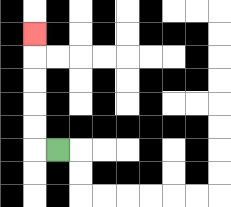{'start': '[2, 6]', 'end': '[1, 1]', 'path_directions': 'L,U,U,U,U,U', 'path_coordinates': '[[2, 6], [1, 6], [1, 5], [1, 4], [1, 3], [1, 2], [1, 1]]'}